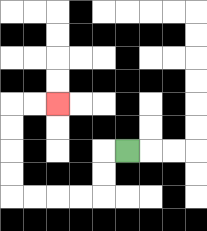{'start': '[5, 6]', 'end': '[2, 4]', 'path_directions': 'L,D,D,L,L,L,L,U,U,U,U,R,R', 'path_coordinates': '[[5, 6], [4, 6], [4, 7], [4, 8], [3, 8], [2, 8], [1, 8], [0, 8], [0, 7], [0, 6], [0, 5], [0, 4], [1, 4], [2, 4]]'}